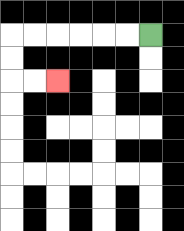{'start': '[6, 1]', 'end': '[2, 3]', 'path_directions': 'L,L,L,L,L,L,D,D,R,R', 'path_coordinates': '[[6, 1], [5, 1], [4, 1], [3, 1], [2, 1], [1, 1], [0, 1], [0, 2], [0, 3], [1, 3], [2, 3]]'}